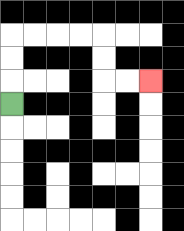{'start': '[0, 4]', 'end': '[6, 3]', 'path_directions': 'U,U,U,R,R,R,R,D,D,R,R', 'path_coordinates': '[[0, 4], [0, 3], [0, 2], [0, 1], [1, 1], [2, 1], [3, 1], [4, 1], [4, 2], [4, 3], [5, 3], [6, 3]]'}